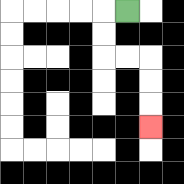{'start': '[5, 0]', 'end': '[6, 5]', 'path_directions': 'L,D,D,R,R,D,D,D', 'path_coordinates': '[[5, 0], [4, 0], [4, 1], [4, 2], [5, 2], [6, 2], [6, 3], [6, 4], [6, 5]]'}